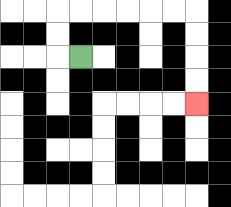{'start': '[3, 2]', 'end': '[8, 4]', 'path_directions': 'L,U,U,R,R,R,R,R,R,D,D,D,D', 'path_coordinates': '[[3, 2], [2, 2], [2, 1], [2, 0], [3, 0], [4, 0], [5, 0], [6, 0], [7, 0], [8, 0], [8, 1], [8, 2], [8, 3], [8, 4]]'}